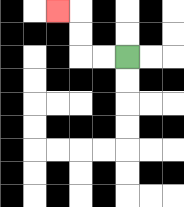{'start': '[5, 2]', 'end': '[2, 0]', 'path_directions': 'L,L,U,U,L', 'path_coordinates': '[[5, 2], [4, 2], [3, 2], [3, 1], [3, 0], [2, 0]]'}